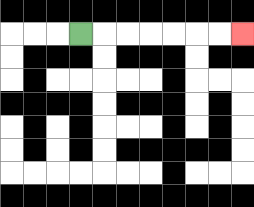{'start': '[3, 1]', 'end': '[10, 1]', 'path_directions': 'R,R,R,R,R,R,R', 'path_coordinates': '[[3, 1], [4, 1], [5, 1], [6, 1], [7, 1], [8, 1], [9, 1], [10, 1]]'}